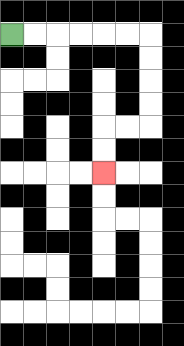{'start': '[0, 1]', 'end': '[4, 7]', 'path_directions': 'R,R,R,R,R,R,D,D,D,D,L,L,D,D', 'path_coordinates': '[[0, 1], [1, 1], [2, 1], [3, 1], [4, 1], [5, 1], [6, 1], [6, 2], [6, 3], [6, 4], [6, 5], [5, 5], [4, 5], [4, 6], [4, 7]]'}